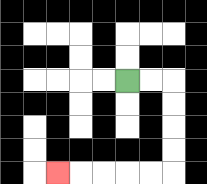{'start': '[5, 3]', 'end': '[2, 7]', 'path_directions': 'R,R,D,D,D,D,L,L,L,L,L', 'path_coordinates': '[[5, 3], [6, 3], [7, 3], [7, 4], [7, 5], [7, 6], [7, 7], [6, 7], [5, 7], [4, 7], [3, 7], [2, 7]]'}